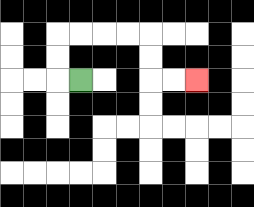{'start': '[3, 3]', 'end': '[8, 3]', 'path_directions': 'L,U,U,R,R,R,R,D,D,R,R', 'path_coordinates': '[[3, 3], [2, 3], [2, 2], [2, 1], [3, 1], [4, 1], [5, 1], [6, 1], [6, 2], [6, 3], [7, 3], [8, 3]]'}